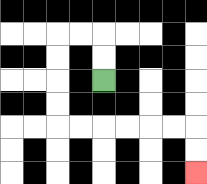{'start': '[4, 3]', 'end': '[8, 7]', 'path_directions': 'U,U,L,L,D,D,D,D,R,R,R,R,R,R,D,D', 'path_coordinates': '[[4, 3], [4, 2], [4, 1], [3, 1], [2, 1], [2, 2], [2, 3], [2, 4], [2, 5], [3, 5], [4, 5], [5, 5], [6, 5], [7, 5], [8, 5], [8, 6], [8, 7]]'}